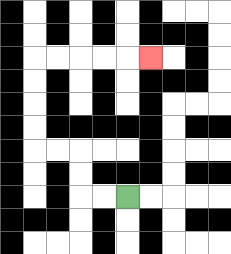{'start': '[5, 8]', 'end': '[6, 2]', 'path_directions': 'L,L,U,U,L,L,U,U,U,U,R,R,R,R,R', 'path_coordinates': '[[5, 8], [4, 8], [3, 8], [3, 7], [3, 6], [2, 6], [1, 6], [1, 5], [1, 4], [1, 3], [1, 2], [2, 2], [3, 2], [4, 2], [5, 2], [6, 2]]'}